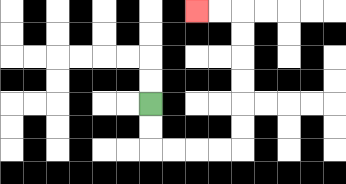{'start': '[6, 4]', 'end': '[8, 0]', 'path_directions': 'D,D,R,R,R,R,U,U,U,U,U,U,L,L', 'path_coordinates': '[[6, 4], [6, 5], [6, 6], [7, 6], [8, 6], [9, 6], [10, 6], [10, 5], [10, 4], [10, 3], [10, 2], [10, 1], [10, 0], [9, 0], [8, 0]]'}